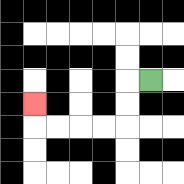{'start': '[6, 3]', 'end': '[1, 4]', 'path_directions': 'L,D,D,L,L,L,L,U', 'path_coordinates': '[[6, 3], [5, 3], [5, 4], [5, 5], [4, 5], [3, 5], [2, 5], [1, 5], [1, 4]]'}